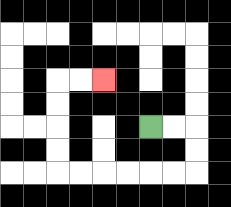{'start': '[6, 5]', 'end': '[4, 3]', 'path_directions': 'R,R,D,D,L,L,L,L,L,L,U,U,U,U,R,R', 'path_coordinates': '[[6, 5], [7, 5], [8, 5], [8, 6], [8, 7], [7, 7], [6, 7], [5, 7], [4, 7], [3, 7], [2, 7], [2, 6], [2, 5], [2, 4], [2, 3], [3, 3], [4, 3]]'}